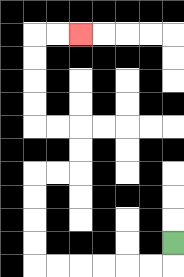{'start': '[7, 10]', 'end': '[3, 1]', 'path_directions': 'D,L,L,L,L,L,L,U,U,U,U,R,R,U,U,L,L,U,U,U,U,R,R', 'path_coordinates': '[[7, 10], [7, 11], [6, 11], [5, 11], [4, 11], [3, 11], [2, 11], [1, 11], [1, 10], [1, 9], [1, 8], [1, 7], [2, 7], [3, 7], [3, 6], [3, 5], [2, 5], [1, 5], [1, 4], [1, 3], [1, 2], [1, 1], [2, 1], [3, 1]]'}